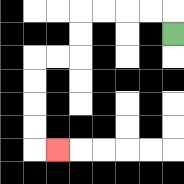{'start': '[7, 1]', 'end': '[2, 6]', 'path_directions': 'U,L,L,L,L,D,D,L,L,D,D,D,D,R', 'path_coordinates': '[[7, 1], [7, 0], [6, 0], [5, 0], [4, 0], [3, 0], [3, 1], [3, 2], [2, 2], [1, 2], [1, 3], [1, 4], [1, 5], [1, 6], [2, 6]]'}